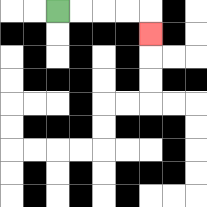{'start': '[2, 0]', 'end': '[6, 1]', 'path_directions': 'R,R,R,R,D', 'path_coordinates': '[[2, 0], [3, 0], [4, 0], [5, 0], [6, 0], [6, 1]]'}